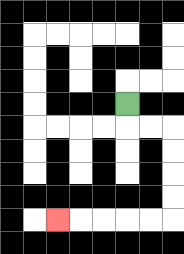{'start': '[5, 4]', 'end': '[2, 9]', 'path_directions': 'D,R,R,D,D,D,D,L,L,L,L,L', 'path_coordinates': '[[5, 4], [5, 5], [6, 5], [7, 5], [7, 6], [7, 7], [7, 8], [7, 9], [6, 9], [5, 9], [4, 9], [3, 9], [2, 9]]'}